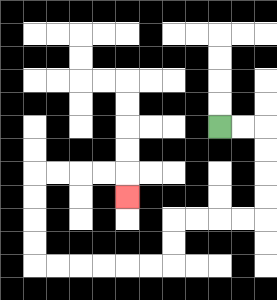{'start': '[9, 5]', 'end': '[5, 8]', 'path_directions': 'R,R,D,D,D,D,L,L,L,L,D,D,L,L,L,L,L,L,U,U,U,U,R,R,R,R,D', 'path_coordinates': '[[9, 5], [10, 5], [11, 5], [11, 6], [11, 7], [11, 8], [11, 9], [10, 9], [9, 9], [8, 9], [7, 9], [7, 10], [7, 11], [6, 11], [5, 11], [4, 11], [3, 11], [2, 11], [1, 11], [1, 10], [1, 9], [1, 8], [1, 7], [2, 7], [3, 7], [4, 7], [5, 7], [5, 8]]'}